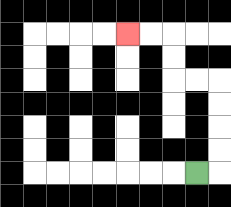{'start': '[8, 7]', 'end': '[5, 1]', 'path_directions': 'R,U,U,U,U,L,L,U,U,L,L', 'path_coordinates': '[[8, 7], [9, 7], [9, 6], [9, 5], [9, 4], [9, 3], [8, 3], [7, 3], [7, 2], [7, 1], [6, 1], [5, 1]]'}